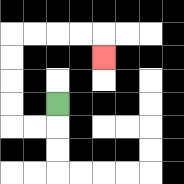{'start': '[2, 4]', 'end': '[4, 2]', 'path_directions': 'D,L,L,U,U,U,U,R,R,R,R,D', 'path_coordinates': '[[2, 4], [2, 5], [1, 5], [0, 5], [0, 4], [0, 3], [0, 2], [0, 1], [1, 1], [2, 1], [3, 1], [4, 1], [4, 2]]'}